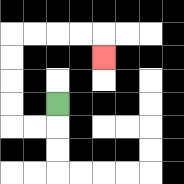{'start': '[2, 4]', 'end': '[4, 2]', 'path_directions': 'D,L,L,U,U,U,U,R,R,R,R,D', 'path_coordinates': '[[2, 4], [2, 5], [1, 5], [0, 5], [0, 4], [0, 3], [0, 2], [0, 1], [1, 1], [2, 1], [3, 1], [4, 1], [4, 2]]'}